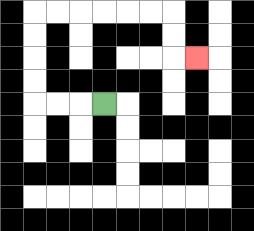{'start': '[4, 4]', 'end': '[8, 2]', 'path_directions': 'L,L,L,U,U,U,U,R,R,R,R,R,R,D,D,R', 'path_coordinates': '[[4, 4], [3, 4], [2, 4], [1, 4], [1, 3], [1, 2], [1, 1], [1, 0], [2, 0], [3, 0], [4, 0], [5, 0], [6, 0], [7, 0], [7, 1], [7, 2], [8, 2]]'}